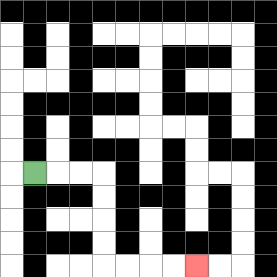{'start': '[1, 7]', 'end': '[8, 11]', 'path_directions': 'R,R,R,D,D,D,D,R,R,R,R', 'path_coordinates': '[[1, 7], [2, 7], [3, 7], [4, 7], [4, 8], [4, 9], [4, 10], [4, 11], [5, 11], [6, 11], [7, 11], [8, 11]]'}